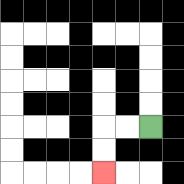{'start': '[6, 5]', 'end': '[4, 7]', 'path_directions': 'L,L,D,D', 'path_coordinates': '[[6, 5], [5, 5], [4, 5], [4, 6], [4, 7]]'}